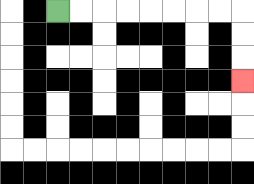{'start': '[2, 0]', 'end': '[10, 3]', 'path_directions': 'R,R,R,R,R,R,R,R,D,D,D', 'path_coordinates': '[[2, 0], [3, 0], [4, 0], [5, 0], [6, 0], [7, 0], [8, 0], [9, 0], [10, 0], [10, 1], [10, 2], [10, 3]]'}